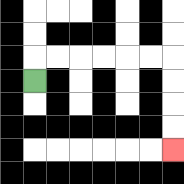{'start': '[1, 3]', 'end': '[7, 6]', 'path_directions': 'U,R,R,R,R,R,R,D,D,D,D', 'path_coordinates': '[[1, 3], [1, 2], [2, 2], [3, 2], [4, 2], [5, 2], [6, 2], [7, 2], [7, 3], [7, 4], [7, 5], [7, 6]]'}